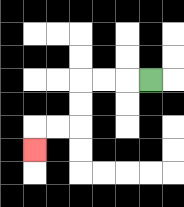{'start': '[6, 3]', 'end': '[1, 6]', 'path_directions': 'L,L,L,D,D,L,L,D', 'path_coordinates': '[[6, 3], [5, 3], [4, 3], [3, 3], [3, 4], [3, 5], [2, 5], [1, 5], [1, 6]]'}